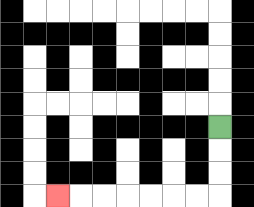{'start': '[9, 5]', 'end': '[2, 8]', 'path_directions': 'D,D,D,L,L,L,L,L,L,L', 'path_coordinates': '[[9, 5], [9, 6], [9, 7], [9, 8], [8, 8], [7, 8], [6, 8], [5, 8], [4, 8], [3, 8], [2, 8]]'}